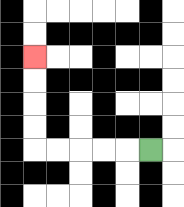{'start': '[6, 6]', 'end': '[1, 2]', 'path_directions': 'L,L,L,L,L,U,U,U,U', 'path_coordinates': '[[6, 6], [5, 6], [4, 6], [3, 6], [2, 6], [1, 6], [1, 5], [1, 4], [1, 3], [1, 2]]'}